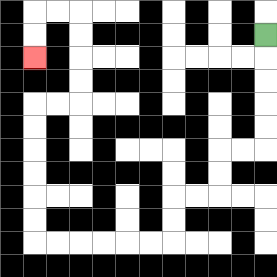{'start': '[11, 1]', 'end': '[1, 2]', 'path_directions': 'D,D,D,D,D,L,L,D,D,L,L,D,D,L,L,L,L,L,L,U,U,U,U,U,U,R,R,U,U,U,U,L,L,D,D', 'path_coordinates': '[[11, 1], [11, 2], [11, 3], [11, 4], [11, 5], [11, 6], [10, 6], [9, 6], [9, 7], [9, 8], [8, 8], [7, 8], [7, 9], [7, 10], [6, 10], [5, 10], [4, 10], [3, 10], [2, 10], [1, 10], [1, 9], [1, 8], [1, 7], [1, 6], [1, 5], [1, 4], [2, 4], [3, 4], [3, 3], [3, 2], [3, 1], [3, 0], [2, 0], [1, 0], [1, 1], [1, 2]]'}